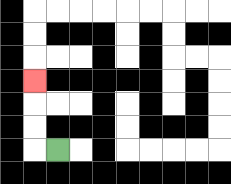{'start': '[2, 6]', 'end': '[1, 3]', 'path_directions': 'L,U,U,U', 'path_coordinates': '[[2, 6], [1, 6], [1, 5], [1, 4], [1, 3]]'}